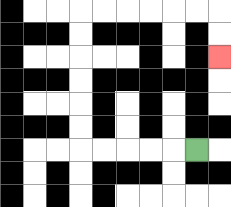{'start': '[8, 6]', 'end': '[9, 2]', 'path_directions': 'L,L,L,L,L,U,U,U,U,U,U,R,R,R,R,R,R,D,D', 'path_coordinates': '[[8, 6], [7, 6], [6, 6], [5, 6], [4, 6], [3, 6], [3, 5], [3, 4], [3, 3], [3, 2], [3, 1], [3, 0], [4, 0], [5, 0], [6, 0], [7, 0], [8, 0], [9, 0], [9, 1], [9, 2]]'}